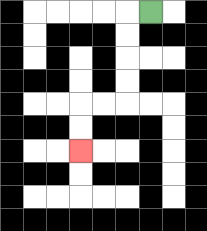{'start': '[6, 0]', 'end': '[3, 6]', 'path_directions': 'L,D,D,D,D,L,L,D,D', 'path_coordinates': '[[6, 0], [5, 0], [5, 1], [5, 2], [5, 3], [5, 4], [4, 4], [3, 4], [3, 5], [3, 6]]'}